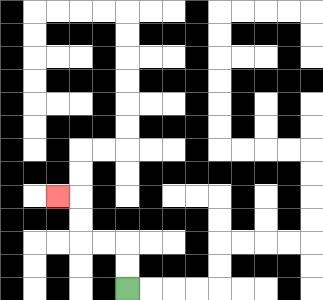{'start': '[5, 12]', 'end': '[2, 8]', 'path_directions': 'U,U,L,L,U,U,L', 'path_coordinates': '[[5, 12], [5, 11], [5, 10], [4, 10], [3, 10], [3, 9], [3, 8], [2, 8]]'}